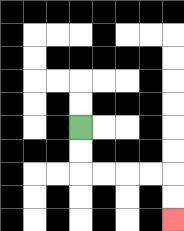{'start': '[3, 5]', 'end': '[7, 9]', 'path_directions': 'D,D,R,R,R,R,D,D', 'path_coordinates': '[[3, 5], [3, 6], [3, 7], [4, 7], [5, 7], [6, 7], [7, 7], [7, 8], [7, 9]]'}